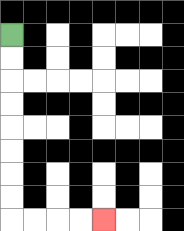{'start': '[0, 1]', 'end': '[4, 9]', 'path_directions': 'D,D,D,D,D,D,D,D,R,R,R,R', 'path_coordinates': '[[0, 1], [0, 2], [0, 3], [0, 4], [0, 5], [0, 6], [0, 7], [0, 8], [0, 9], [1, 9], [2, 9], [3, 9], [4, 9]]'}